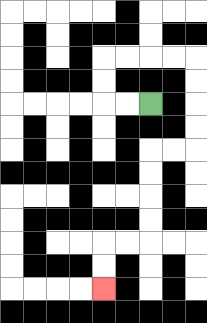{'start': '[6, 4]', 'end': '[4, 12]', 'path_directions': 'L,L,U,U,R,R,R,R,D,D,D,D,L,L,D,D,D,D,L,L,D,D', 'path_coordinates': '[[6, 4], [5, 4], [4, 4], [4, 3], [4, 2], [5, 2], [6, 2], [7, 2], [8, 2], [8, 3], [8, 4], [8, 5], [8, 6], [7, 6], [6, 6], [6, 7], [6, 8], [6, 9], [6, 10], [5, 10], [4, 10], [4, 11], [4, 12]]'}